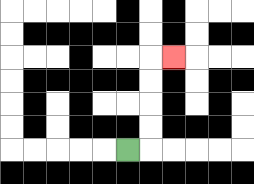{'start': '[5, 6]', 'end': '[7, 2]', 'path_directions': 'R,U,U,U,U,R', 'path_coordinates': '[[5, 6], [6, 6], [6, 5], [6, 4], [6, 3], [6, 2], [7, 2]]'}